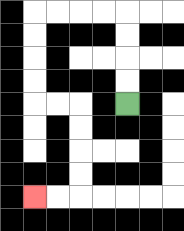{'start': '[5, 4]', 'end': '[1, 8]', 'path_directions': 'U,U,U,U,L,L,L,L,D,D,D,D,R,R,D,D,D,D,L,L', 'path_coordinates': '[[5, 4], [5, 3], [5, 2], [5, 1], [5, 0], [4, 0], [3, 0], [2, 0], [1, 0], [1, 1], [1, 2], [1, 3], [1, 4], [2, 4], [3, 4], [3, 5], [3, 6], [3, 7], [3, 8], [2, 8], [1, 8]]'}